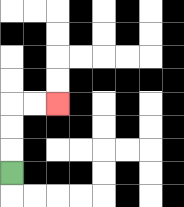{'start': '[0, 7]', 'end': '[2, 4]', 'path_directions': 'U,U,U,R,R', 'path_coordinates': '[[0, 7], [0, 6], [0, 5], [0, 4], [1, 4], [2, 4]]'}